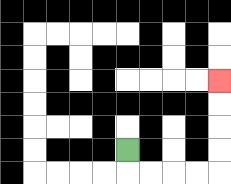{'start': '[5, 6]', 'end': '[9, 3]', 'path_directions': 'D,R,R,R,R,U,U,U,U', 'path_coordinates': '[[5, 6], [5, 7], [6, 7], [7, 7], [8, 7], [9, 7], [9, 6], [9, 5], [9, 4], [9, 3]]'}